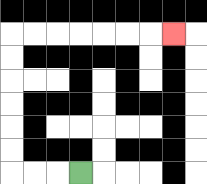{'start': '[3, 7]', 'end': '[7, 1]', 'path_directions': 'L,L,L,U,U,U,U,U,U,R,R,R,R,R,R,R', 'path_coordinates': '[[3, 7], [2, 7], [1, 7], [0, 7], [0, 6], [0, 5], [0, 4], [0, 3], [0, 2], [0, 1], [1, 1], [2, 1], [3, 1], [4, 1], [5, 1], [6, 1], [7, 1]]'}